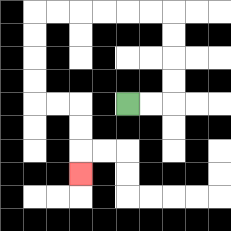{'start': '[5, 4]', 'end': '[3, 7]', 'path_directions': 'R,R,U,U,U,U,L,L,L,L,L,L,D,D,D,D,R,R,D,D,D', 'path_coordinates': '[[5, 4], [6, 4], [7, 4], [7, 3], [7, 2], [7, 1], [7, 0], [6, 0], [5, 0], [4, 0], [3, 0], [2, 0], [1, 0], [1, 1], [1, 2], [1, 3], [1, 4], [2, 4], [3, 4], [3, 5], [3, 6], [3, 7]]'}